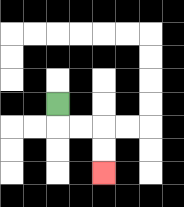{'start': '[2, 4]', 'end': '[4, 7]', 'path_directions': 'D,R,R,D,D', 'path_coordinates': '[[2, 4], [2, 5], [3, 5], [4, 5], [4, 6], [4, 7]]'}